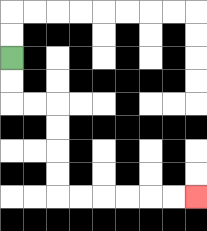{'start': '[0, 2]', 'end': '[8, 8]', 'path_directions': 'D,D,R,R,D,D,D,D,R,R,R,R,R,R', 'path_coordinates': '[[0, 2], [0, 3], [0, 4], [1, 4], [2, 4], [2, 5], [2, 6], [2, 7], [2, 8], [3, 8], [4, 8], [5, 8], [6, 8], [7, 8], [8, 8]]'}